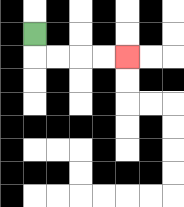{'start': '[1, 1]', 'end': '[5, 2]', 'path_directions': 'D,R,R,R,R', 'path_coordinates': '[[1, 1], [1, 2], [2, 2], [3, 2], [4, 2], [5, 2]]'}